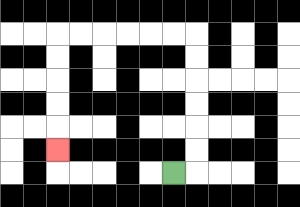{'start': '[7, 7]', 'end': '[2, 6]', 'path_directions': 'R,U,U,U,U,U,U,L,L,L,L,L,L,D,D,D,D,D', 'path_coordinates': '[[7, 7], [8, 7], [8, 6], [8, 5], [8, 4], [8, 3], [8, 2], [8, 1], [7, 1], [6, 1], [5, 1], [4, 1], [3, 1], [2, 1], [2, 2], [2, 3], [2, 4], [2, 5], [2, 6]]'}